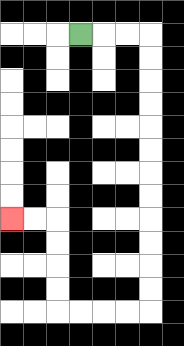{'start': '[3, 1]', 'end': '[0, 9]', 'path_directions': 'R,R,R,D,D,D,D,D,D,D,D,D,D,D,D,L,L,L,L,U,U,U,U,L,L', 'path_coordinates': '[[3, 1], [4, 1], [5, 1], [6, 1], [6, 2], [6, 3], [6, 4], [6, 5], [6, 6], [6, 7], [6, 8], [6, 9], [6, 10], [6, 11], [6, 12], [6, 13], [5, 13], [4, 13], [3, 13], [2, 13], [2, 12], [2, 11], [2, 10], [2, 9], [1, 9], [0, 9]]'}